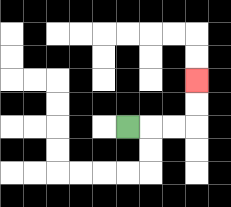{'start': '[5, 5]', 'end': '[8, 3]', 'path_directions': 'R,R,R,U,U', 'path_coordinates': '[[5, 5], [6, 5], [7, 5], [8, 5], [8, 4], [8, 3]]'}